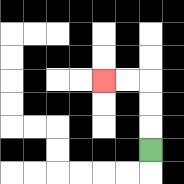{'start': '[6, 6]', 'end': '[4, 3]', 'path_directions': 'U,U,U,L,L', 'path_coordinates': '[[6, 6], [6, 5], [6, 4], [6, 3], [5, 3], [4, 3]]'}